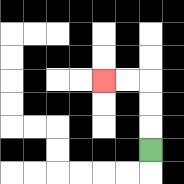{'start': '[6, 6]', 'end': '[4, 3]', 'path_directions': 'U,U,U,L,L', 'path_coordinates': '[[6, 6], [6, 5], [6, 4], [6, 3], [5, 3], [4, 3]]'}